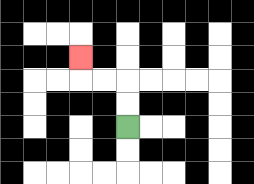{'start': '[5, 5]', 'end': '[3, 2]', 'path_directions': 'U,U,L,L,U', 'path_coordinates': '[[5, 5], [5, 4], [5, 3], [4, 3], [3, 3], [3, 2]]'}